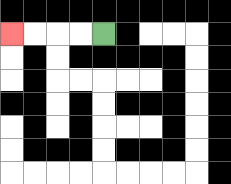{'start': '[4, 1]', 'end': '[0, 1]', 'path_directions': 'L,L,L,L', 'path_coordinates': '[[4, 1], [3, 1], [2, 1], [1, 1], [0, 1]]'}